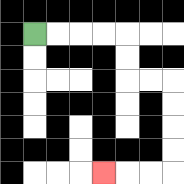{'start': '[1, 1]', 'end': '[4, 7]', 'path_directions': 'R,R,R,R,D,D,R,R,D,D,D,D,L,L,L', 'path_coordinates': '[[1, 1], [2, 1], [3, 1], [4, 1], [5, 1], [5, 2], [5, 3], [6, 3], [7, 3], [7, 4], [7, 5], [7, 6], [7, 7], [6, 7], [5, 7], [4, 7]]'}